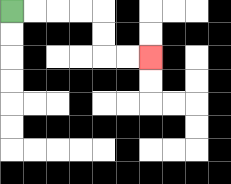{'start': '[0, 0]', 'end': '[6, 2]', 'path_directions': 'R,R,R,R,D,D,R,R', 'path_coordinates': '[[0, 0], [1, 0], [2, 0], [3, 0], [4, 0], [4, 1], [4, 2], [5, 2], [6, 2]]'}